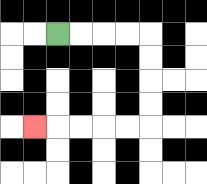{'start': '[2, 1]', 'end': '[1, 5]', 'path_directions': 'R,R,R,R,D,D,D,D,L,L,L,L,L', 'path_coordinates': '[[2, 1], [3, 1], [4, 1], [5, 1], [6, 1], [6, 2], [6, 3], [6, 4], [6, 5], [5, 5], [4, 5], [3, 5], [2, 5], [1, 5]]'}